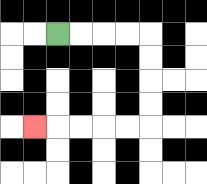{'start': '[2, 1]', 'end': '[1, 5]', 'path_directions': 'R,R,R,R,D,D,D,D,L,L,L,L,L', 'path_coordinates': '[[2, 1], [3, 1], [4, 1], [5, 1], [6, 1], [6, 2], [6, 3], [6, 4], [6, 5], [5, 5], [4, 5], [3, 5], [2, 5], [1, 5]]'}